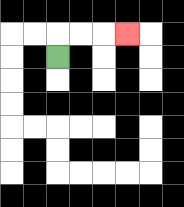{'start': '[2, 2]', 'end': '[5, 1]', 'path_directions': 'U,R,R,R', 'path_coordinates': '[[2, 2], [2, 1], [3, 1], [4, 1], [5, 1]]'}